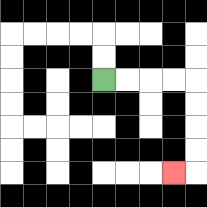{'start': '[4, 3]', 'end': '[7, 7]', 'path_directions': 'R,R,R,R,D,D,D,D,L', 'path_coordinates': '[[4, 3], [5, 3], [6, 3], [7, 3], [8, 3], [8, 4], [8, 5], [8, 6], [8, 7], [7, 7]]'}